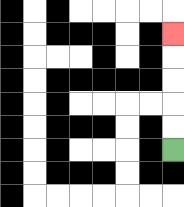{'start': '[7, 6]', 'end': '[7, 1]', 'path_directions': 'U,U,U,U,U', 'path_coordinates': '[[7, 6], [7, 5], [7, 4], [7, 3], [7, 2], [7, 1]]'}